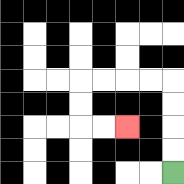{'start': '[7, 7]', 'end': '[5, 5]', 'path_directions': 'U,U,U,U,L,L,L,L,D,D,R,R', 'path_coordinates': '[[7, 7], [7, 6], [7, 5], [7, 4], [7, 3], [6, 3], [5, 3], [4, 3], [3, 3], [3, 4], [3, 5], [4, 5], [5, 5]]'}